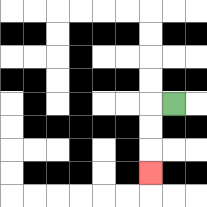{'start': '[7, 4]', 'end': '[6, 7]', 'path_directions': 'L,D,D,D', 'path_coordinates': '[[7, 4], [6, 4], [6, 5], [6, 6], [6, 7]]'}